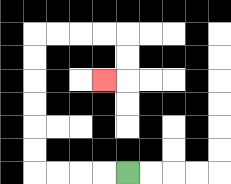{'start': '[5, 7]', 'end': '[4, 3]', 'path_directions': 'L,L,L,L,U,U,U,U,U,U,R,R,R,R,D,D,L', 'path_coordinates': '[[5, 7], [4, 7], [3, 7], [2, 7], [1, 7], [1, 6], [1, 5], [1, 4], [1, 3], [1, 2], [1, 1], [2, 1], [3, 1], [4, 1], [5, 1], [5, 2], [5, 3], [4, 3]]'}